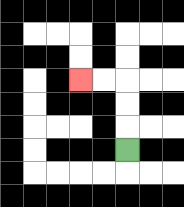{'start': '[5, 6]', 'end': '[3, 3]', 'path_directions': 'U,U,U,L,L', 'path_coordinates': '[[5, 6], [5, 5], [5, 4], [5, 3], [4, 3], [3, 3]]'}